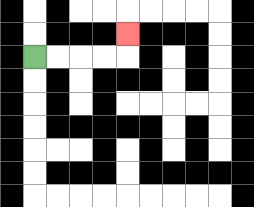{'start': '[1, 2]', 'end': '[5, 1]', 'path_directions': 'R,R,R,R,U', 'path_coordinates': '[[1, 2], [2, 2], [3, 2], [4, 2], [5, 2], [5, 1]]'}